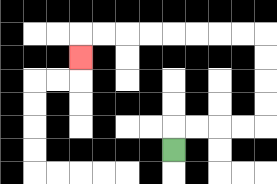{'start': '[7, 6]', 'end': '[3, 2]', 'path_directions': 'U,R,R,R,R,U,U,U,U,L,L,L,L,L,L,L,L,D', 'path_coordinates': '[[7, 6], [7, 5], [8, 5], [9, 5], [10, 5], [11, 5], [11, 4], [11, 3], [11, 2], [11, 1], [10, 1], [9, 1], [8, 1], [7, 1], [6, 1], [5, 1], [4, 1], [3, 1], [3, 2]]'}